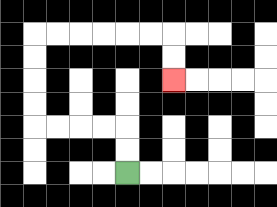{'start': '[5, 7]', 'end': '[7, 3]', 'path_directions': 'U,U,L,L,L,L,U,U,U,U,R,R,R,R,R,R,D,D', 'path_coordinates': '[[5, 7], [5, 6], [5, 5], [4, 5], [3, 5], [2, 5], [1, 5], [1, 4], [1, 3], [1, 2], [1, 1], [2, 1], [3, 1], [4, 1], [5, 1], [6, 1], [7, 1], [7, 2], [7, 3]]'}